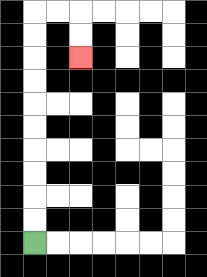{'start': '[1, 10]', 'end': '[3, 2]', 'path_directions': 'U,U,U,U,U,U,U,U,U,U,R,R,D,D', 'path_coordinates': '[[1, 10], [1, 9], [1, 8], [1, 7], [1, 6], [1, 5], [1, 4], [1, 3], [1, 2], [1, 1], [1, 0], [2, 0], [3, 0], [3, 1], [3, 2]]'}